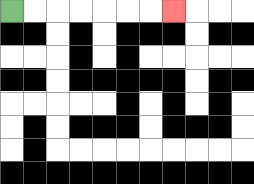{'start': '[0, 0]', 'end': '[7, 0]', 'path_directions': 'R,R,R,R,R,R,R', 'path_coordinates': '[[0, 0], [1, 0], [2, 0], [3, 0], [4, 0], [5, 0], [6, 0], [7, 0]]'}